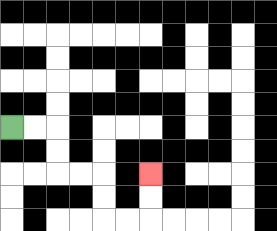{'start': '[0, 5]', 'end': '[6, 7]', 'path_directions': 'R,R,D,D,R,R,D,D,R,R,U,U', 'path_coordinates': '[[0, 5], [1, 5], [2, 5], [2, 6], [2, 7], [3, 7], [4, 7], [4, 8], [4, 9], [5, 9], [6, 9], [6, 8], [6, 7]]'}